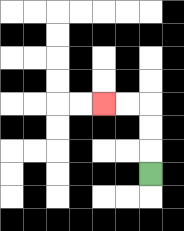{'start': '[6, 7]', 'end': '[4, 4]', 'path_directions': 'U,U,U,L,L', 'path_coordinates': '[[6, 7], [6, 6], [6, 5], [6, 4], [5, 4], [4, 4]]'}